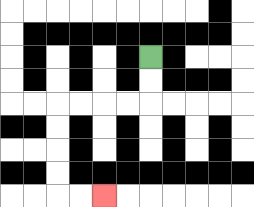{'start': '[6, 2]', 'end': '[4, 8]', 'path_directions': 'D,D,L,L,L,L,D,D,D,D,R,R', 'path_coordinates': '[[6, 2], [6, 3], [6, 4], [5, 4], [4, 4], [3, 4], [2, 4], [2, 5], [2, 6], [2, 7], [2, 8], [3, 8], [4, 8]]'}